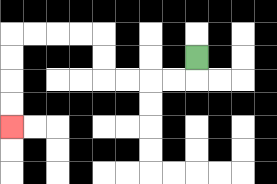{'start': '[8, 2]', 'end': '[0, 5]', 'path_directions': 'D,L,L,L,L,U,U,L,L,L,L,D,D,D,D', 'path_coordinates': '[[8, 2], [8, 3], [7, 3], [6, 3], [5, 3], [4, 3], [4, 2], [4, 1], [3, 1], [2, 1], [1, 1], [0, 1], [0, 2], [0, 3], [0, 4], [0, 5]]'}